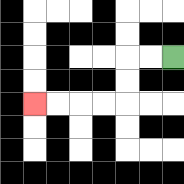{'start': '[7, 2]', 'end': '[1, 4]', 'path_directions': 'L,L,D,D,L,L,L,L', 'path_coordinates': '[[7, 2], [6, 2], [5, 2], [5, 3], [5, 4], [4, 4], [3, 4], [2, 4], [1, 4]]'}